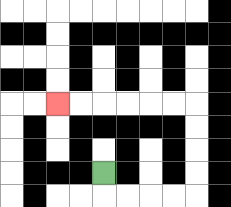{'start': '[4, 7]', 'end': '[2, 4]', 'path_directions': 'D,R,R,R,R,U,U,U,U,L,L,L,L,L,L', 'path_coordinates': '[[4, 7], [4, 8], [5, 8], [6, 8], [7, 8], [8, 8], [8, 7], [8, 6], [8, 5], [8, 4], [7, 4], [6, 4], [5, 4], [4, 4], [3, 4], [2, 4]]'}